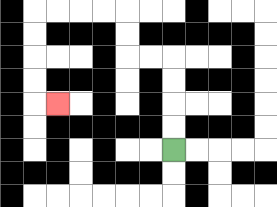{'start': '[7, 6]', 'end': '[2, 4]', 'path_directions': 'U,U,U,U,L,L,U,U,L,L,L,L,D,D,D,D,R', 'path_coordinates': '[[7, 6], [7, 5], [7, 4], [7, 3], [7, 2], [6, 2], [5, 2], [5, 1], [5, 0], [4, 0], [3, 0], [2, 0], [1, 0], [1, 1], [1, 2], [1, 3], [1, 4], [2, 4]]'}